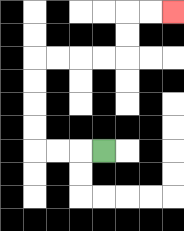{'start': '[4, 6]', 'end': '[7, 0]', 'path_directions': 'L,L,L,U,U,U,U,R,R,R,R,U,U,R,R', 'path_coordinates': '[[4, 6], [3, 6], [2, 6], [1, 6], [1, 5], [1, 4], [1, 3], [1, 2], [2, 2], [3, 2], [4, 2], [5, 2], [5, 1], [5, 0], [6, 0], [7, 0]]'}